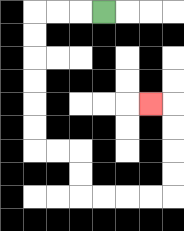{'start': '[4, 0]', 'end': '[6, 4]', 'path_directions': 'L,L,L,D,D,D,D,D,D,R,R,D,D,R,R,R,R,U,U,U,U,L', 'path_coordinates': '[[4, 0], [3, 0], [2, 0], [1, 0], [1, 1], [1, 2], [1, 3], [1, 4], [1, 5], [1, 6], [2, 6], [3, 6], [3, 7], [3, 8], [4, 8], [5, 8], [6, 8], [7, 8], [7, 7], [7, 6], [7, 5], [7, 4], [6, 4]]'}